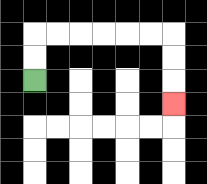{'start': '[1, 3]', 'end': '[7, 4]', 'path_directions': 'U,U,R,R,R,R,R,R,D,D,D', 'path_coordinates': '[[1, 3], [1, 2], [1, 1], [2, 1], [3, 1], [4, 1], [5, 1], [6, 1], [7, 1], [7, 2], [7, 3], [7, 4]]'}